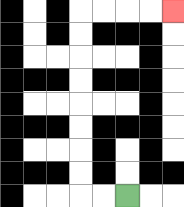{'start': '[5, 8]', 'end': '[7, 0]', 'path_directions': 'L,L,U,U,U,U,U,U,U,U,R,R,R,R', 'path_coordinates': '[[5, 8], [4, 8], [3, 8], [3, 7], [3, 6], [3, 5], [3, 4], [3, 3], [3, 2], [3, 1], [3, 0], [4, 0], [5, 0], [6, 0], [7, 0]]'}